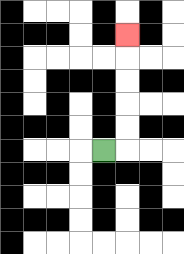{'start': '[4, 6]', 'end': '[5, 1]', 'path_directions': 'R,U,U,U,U,U', 'path_coordinates': '[[4, 6], [5, 6], [5, 5], [5, 4], [5, 3], [5, 2], [5, 1]]'}